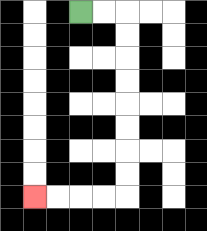{'start': '[3, 0]', 'end': '[1, 8]', 'path_directions': 'R,R,D,D,D,D,D,D,D,D,L,L,L,L', 'path_coordinates': '[[3, 0], [4, 0], [5, 0], [5, 1], [5, 2], [5, 3], [5, 4], [5, 5], [5, 6], [5, 7], [5, 8], [4, 8], [3, 8], [2, 8], [1, 8]]'}